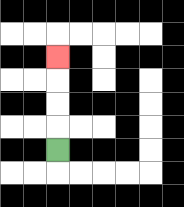{'start': '[2, 6]', 'end': '[2, 2]', 'path_directions': 'U,U,U,U', 'path_coordinates': '[[2, 6], [2, 5], [2, 4], [2, 3], [2, 2]]'}